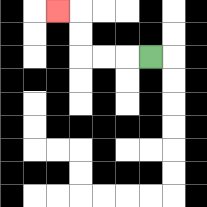{'start': '[6, 2]', 'end': '[2, 0]', 'path_directions': 'L,L,L,U,U,L', 'path_coordinates': '[[6, 2], [5, 2], [4, 2], [3, 2], [3, 1], [3, 0], [2, 0]]'}